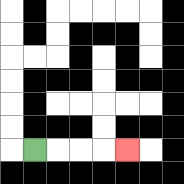{'start': '[1, 6]', 'end': '[5, 6]', 'path_directions': 'R,R,R,R', 'path_coordinates': '[[1, 6], [2, 6], [3, 6], [4, 6], [5, 6]]'}